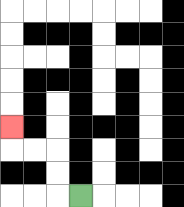{'start': '[3, 8]', 'end': '[0, 5]', 'path_directions': 'L,U,U,L,L,U', 'path_coordinates': '[[3, 8], [2, 8], [2, 7], [2, 6], [1, 6], [0, 6], [0, 5]]'}